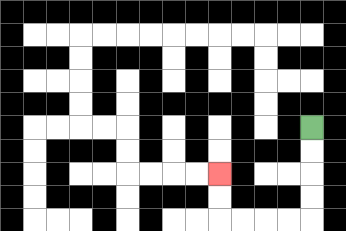{'start': '[13, 5]', 'end': '[9, 7]', 'path_directions': 'D,D,D,D,L,L,L,L,U,U', 'path_coordinates': '[[13, 5], [13, 6], [13, 7], [13, 8], [13, 9], [12, 9], [11, 9], [10, 9], [9, 9], [9, 8], [9, 7]]'}